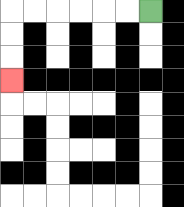{'start': '[6, 0]', 'end': '[0, 3]', 'path_directions': 'L,L,L,L,L,L,D,D,D', 'path_coordinates': '[[6, 0], [5, 0], [4, 0], [3, 0], [2, 0], [1, 0], [0, 0], [0, 1], [0, 2], [0, 3]]'}